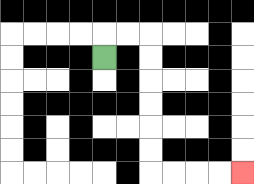{'start': '[4, 2]', 'end': '[10, 7]', 'path_directions': 'U,R,R,D,D,D,D,D,D,R,R,R,R', 'path_coordinates': '[[4, 2], [4, 1], [5, 1], [6, 1], [6, 2], [6, 3], [6, 4], [6, 5], [6, 6], [6, 7], [7, 7], [8, 7], [9, 7], [10, 7]]'}